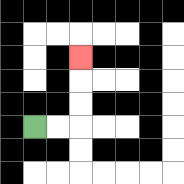{'start': '[1, 5]', 'end': '[3, 2]', 'path_directions': 'R,R,U,U,U', 'path_coordinates': '[[1, 5], [2, 5], [3, 5], [3, 4], [3, 3], [3, 2]]'}